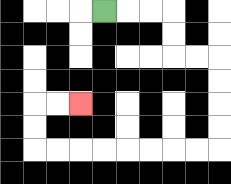{'start': '[4, 0]', 'end': '[3, 4]', 'path_directions': 'R,R,R,D,D,R,R,D,D,D,D,L,L,L,L,L,L,L,L,U,U,R,R', 'path_coordinates': '[[4, 0], [5, 0], [6, 0], [7, 0], [7, 1], [7, 2], [8, 2], [9, 2], [9, 3], [9, 4], [9, 5], [9, 6], [8, 6], [7, 6], [6, 6], [5, 6], [4, 6], [3, 6], [2, 6], [1, 6], [1, 5], [1, 4], [2, 4], [3, 4]]'}